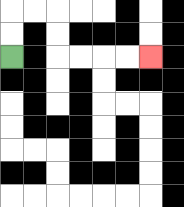{'start': '[0, 2]', 'end': '[6, 2]', 'path_directions': 'U,U,R,R,D,D,R,R,R,R', 'path_coordinates': '[[0, 2], [0, 1], [0, 0], [1, 0], [2, 0], [2, 1], [2, 2], [3, 2], [4, 2], [5, 2], [6, 2]]'}